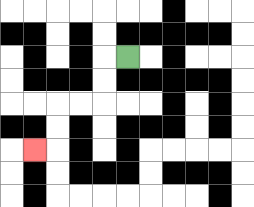{'start': '[5, 2]', 'end': '[1, 6]', 'path_directions': 'L,D,D,L,L,D,D,L', 'path_coordinates': '[[5, 2], [4, 2], [4, 3], [4, 4], [3, 4], [2, 4], [2, 5], [2, 6], [1, 6]]'}